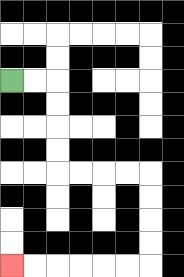{'start': '[0, 3]', 'end': '[0, 11]', 'path_directions': 'R,R,D,D,D,D,R,R,R,R,D,D,D,D,L,L,L,L,L,L', 'path_coordinates': '[[0, 3], [1, 3], [2, 3], [2, 4], [2, 5], [2, 6], [2, 7], [3, 7], [4, 7], [5, 7], [6, 7], [6, 8], [6, 9], [6, 10], [6, 11], [5, 11], [4, 11], [3, 11], [2, 11], [1, 11], [0, 11]]'}